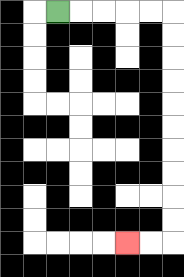{'start': '[2, 0]', 'end': '[5, 10]', 'path_directions': 'R,R,R,R,R,D,D,D,D,D,D,D,D,D,D,L,L', 'path_coordinates': '[[2, 0], [3, 0], [4, 0], [5, 0], [6, 0], [7, 0], [7, 1], [7, 2], [7, 3], [7, 4], [7, 5], [7, 6], [7, 7], [7, 8], [7, 9], [7, 10], [6, 10], [5, 10]]'}